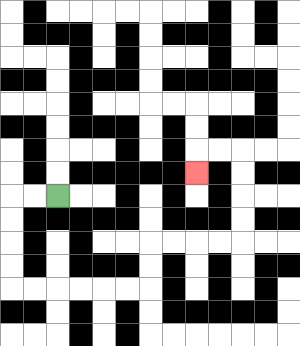{'start': '[2, 8]', 'end': '[8, 7]', 'path_directions': 'L,L,D,D,D,D,R,R,R,R,R,R,U,U,R,R,R,R,U,U,U,U,L,L,D', 'path_coordinates': '[[2, 8], [1, 8], [0, 8], [0, 9], [0, 10], [0, 11], [0, 12], [1, 12], [2, 12], [3, 12], [4, 12], [5, 12], [6, 12], [6, 11], [6, 10], [7, 10], [8, 10], [9, 10], [10, 10], [10, 9], [10, 8], [10, 7], [10, 6], [9, 6], [8, 6], [8, 7]]'}